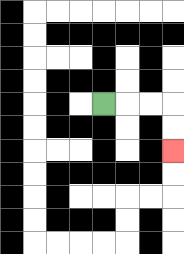{'start': '[4, 4]', 'end': '[7, 6]', 'path_directions': 'R,R,R,D,D', 'path_coordinates': '[[4, 4], [5, 4], [6, 4], [7, 4], [7, 5], [7, 6]]'}